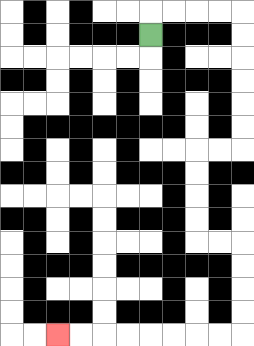{'start': '[6, 1]', 'end': '[2, 14]', 'path_directions': 'U,R,R,R,R,D,D,D,D,D,D,L,L,D,D,D,D,R,R,D,D,D,D,L,L,L,L,L,L,L,L', 'path_coordinates': '[[6, 1], [6, 0], [7, 0], [8, 0], [9, 0], [10, 0], [10, 1], [10, 2], [10, 3], [10, 4], [10, 5], [10, 6], [9, 6], [8, 6], [8, 7], [8, 8], [8, 9], [8, 10], [9, 10], [10, 10], [10, 11], [10, 12], [10, 13], [10, 14], [9, 14], [8, 14], [7, 14], [6, 14], [5, 14], [4, 14], [3, 14], [2, 14]]'}